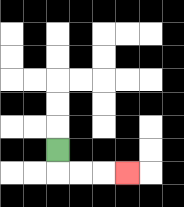{'start': '[2, 6]', 'end': '[5, 7]', 'path_directions': 'D,R,R,R', 'path_coordinates': '[[2, 6], [2, 7], [3, 7], [4, 7], [5, 7]]'}